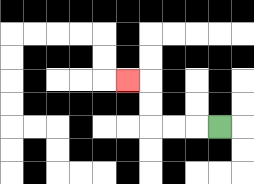{'start': '[9, 5]', 'end': '[5, 3]', 'path_directions': 'L,L,L,U,U,L', 'path_coordinates': '[[9, 5], [8, 5], [7, 5], [6, 5], [6, 4], [6, 3], [5, 3]]'}